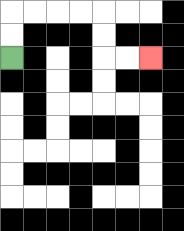{'start': '[0, 2]', 'end': '[6, 2]', 'path_directions': 'U,U,R,R,R,R,D,D,R,R', 'path_coordinates': '[[0, 2], [0, 1], [0, 0], [1, 0], [2, 0], [3, 0], [4, 0], [4, 1], [4, 2], [5, 2], [6, 2]]'}